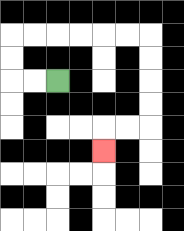{'start': '[2, 3]', 'end': '[4, 6]', 'path_directions': 'L,L,U,U,R,R,R,R,R,R,D,D,D,D,L,L,D', 'path_coordinates': '[[2, 3], [1, 3], [0, 3], [0, 2], [0, 1], [1, 1], [2, 1], [3, 1], [4, 1], [5, 1], [6, 1], [6, 2], [6, 3], [6, 4], [6, 5], [5, 5], [4, 5], [4, 6]]'}